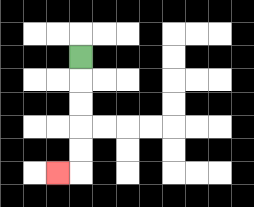{'start': '[3, 2]', 'end': '[2, 7]', 'path_directions': 'D,D,D,D,D,L', 'path_coordinates': '[[3, 2], [3, 3], [3, 4], [3, 5], [3, 6], [3, 7], [2, 7]]'}